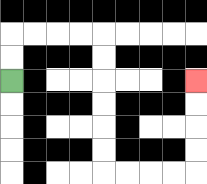{'start': '[0, 3]', 'end': '[8, 3]', 'path_directions': 'U,U,R,R,R,R,D,D,D,D,D,D,R,R,R,R,U,U,U,U', 'path_coordinates': '[[0, 3], [0, 2], [0, 1], [1, 1], [2, 1], [3, 1], [4, 1], [4, 2], [4, 3], [4, 4], [4, 5], [4, 6], [4, 7], [5, 7], [6, 7], [7, 7], [8, 7], [8, 6], [8, 5], [8, 4], [8, 3]]'}